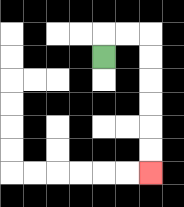{'start': '[4, 2]', 'end': '[6, 7]', 'path_directions': 'U,R,R,D,D,D,D,D,D', 'path_coordinates': '[[4, 2], [4, 1], [5, 1], [6, 1], [6, 2], [6, 3], [6, 4], [6, 5], [6, 6], [6, 7]]'}